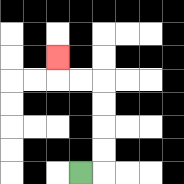{'start': '[3, 7]', 'end': '[2, 2]', 'path_directions': 'R,U,U,U,U,L,L,U', 'path_coordinates': '[[3, 7], [4, 7], [4, 6], [4, 5], [4, 4], [4, 3], [3, 3], [2, 3], [2, 2]]'}